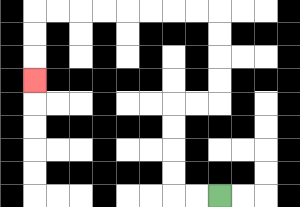{'start': '[9, 8]', 'end': '[1, 3]', 'path_directions': 'L,L,U,U,U,U,R,R,U,U,U,U,L,L,L,L,L,L,L,L,D,D,D', 'path_coordinates': '[[9, 8], [8, 8], [7, 8], [7, 7], [7, 6], [7, 5], [7, 4], [8, 4], [9, 4], [9, 3], [9, 2], [9, 1], [9, 0], [8, 0], [7, 0], [6, 0], [5, 0], [4, 0], [3, 0], [2, 0], [1, 0], [1, 1], [1, 2], [1, 3]]'}